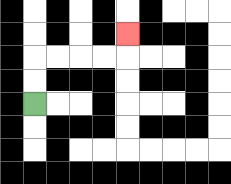{'start': '[1, 4]', 'end': '[5, 1]', 'path_directions': 'U,U,R,R,R,R,U', 'path_coordinates': '[[1, 4], [1, 3], [1, 2], [2, 2], [3, 2], [4, 2], [5, 2], [5, 1]]'}